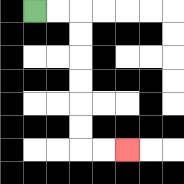{'start': '[1, 0]', 'end': '[5, 6]', 'path_directions': 'R,R,D,D,D,D,D,D,R,R', 'path_coordinates': '[[1, 0], [2, 0], [3, 0], [3, 1], [3, 2], [3, 3], [3, 4], [3, 5], [3, 6], [4, 6], [5, 6]]'}